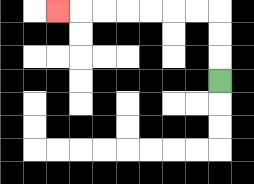{'start': '[9, 3]', 'end': '[2, 0]', 'path_directions': 'U,U,U,L,L,L,L,L,L,L', 'path_coordinates': '[[9, 3], [9, 2], [9, 1], [9, 0], [8, 0], [7, 0], [6, 0], [5, 0], [4, 0], [3, 0], [2, 0]]'}